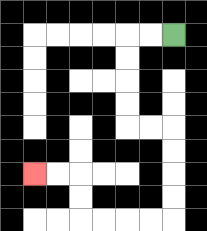{'start': '[7, 1]', 'end': '[1, 7]', 'path_directions': 'L,L,D,D,D,D,R,R,D,D,D,D,L,L,L,L,U,U,L,L', 'path_coordinates': '[[7, 1], [6, 1], [5, 1], [5, 2], [5, 3], [5, 4], [5, 5], [6, 5], [7, 5], [7, 6], [7, 7], [7, 8], [7, 9], [6, 9], [5, 9], [4, 9], [3, 9], [3, 8], [3, 7], [2, 7], [1, 7]]'}